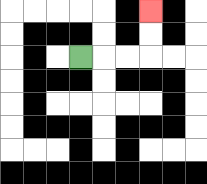{'start': '[3, 2]', 'end': '[6, 0]', 'path_directions': 'R,R,R,U,U', 'path_coordinates': '[[3, 2], [4, 2], [5, 2], [6, 2], [6, 1], [6, 0]]'}